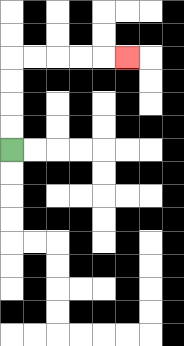{'start': '[0, 6]', 'end': '[5, 2]', 'path_directions': 'U,U,U,U,R,R,R,R,R', 'path_coordinates': '[[0, 6], [0, 5], [0, 4], [0, 3], [0, 2], [1, 2], [2, 2], [3, 2], [4, 2], [5, 2]]'}